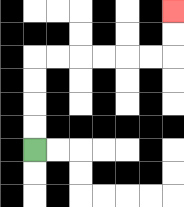{'start': '[1, 6]', 'end': '[7, 0]', 'path_directions': 'U,U,U,U,R,R,R,R,R,R,U,U', 'path_coordinates': '[[1, 6], [1, 5], [1, 4], [1, 3], [1, 2], [2, 2], [3, 2], [4, 2], [5, 2], [6, 2], [7, 2], [7, 1], [7, 0]]'}